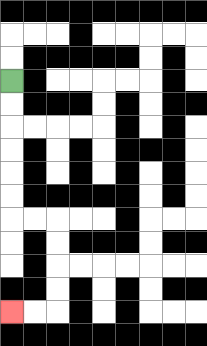{'start': '[0, 3]', 'end': '[0, 13]', 'path_directions': 'D,D,D,D,D,D,R,R,D,D,D,D,L,L', 'path_coordinates': '[[0, 3], [0, 4], [0, 5], [0, 6], [0, 7], [0, 8], [0, 9], [1, 9], [2, 9], [2, 10], [2, 11], [2, 12], [2, 13], [1, 13], [0, 13]]'}